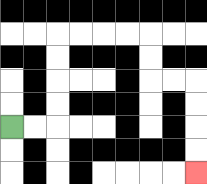{'start': '[0, 5]', 'end': '[8, 7]', 'path_directions': 'R,R,U,U,U,U,R,R,R,R,D,D,R,R,D,D,D,D', 'path_coordinates': '[[0, 5], [1, 5], [2, 5], [2, 4], [2, 3], [2, 2], [2, 1], [3, 1], [4, 1], [5, 1], [6, 1], [6, 2], [6, 3], [7, 3], [8, 3], [8, 4], [8, 5], [8, 6], [8, 7]]'}